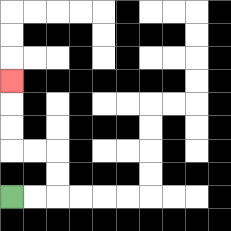{'start': '[0, 8]', 'end': '[0, 3]', 'path_directions': 'R,R,U,U,L,L,U,U,U', 'path_coordinates': '[[0, 8], [1, 8], [2, 8], [2, 7], [2, 6], [1, 6], [0, 6], [0, 5], [0, 4], [0, 3]]'}